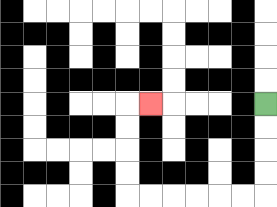{'start': '[11, 4]', 'end': '[6, 4]', 'path_directions': 'D,D,D,D,L,L,L,L,L,L,U,U,U,U,R', 'path_coordinates': '[[11, 4], [11, 5], [11, 6], [11, 7], [11, 8], [10, 8], [9, 8], [8, 8], [7, 8], [6, 8], [5, 8], [5, 7], [5, 6], [5, 5], [5, 4], [6, 4]]'}